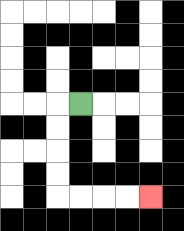{'start': '[3, 4]', 'end': '[6, 8]', 'path_directions': 'L,D,D,D,D,R,R,R,R', 'path_coordinates': '[[3, 4], [2, 4], [2, 5], [2, 6], [2, 7], [2, 8], [3, 8], [4, 8], [5, 8], [6, 8]]'}